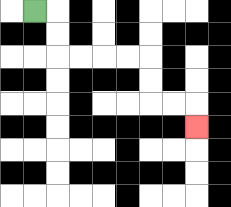{'start': '[1, 0]', 'end': '[8, 5]', 'path_directions': 'R,D,D,R,R,R,R,D,D,R,R,D', 'path_coordinates': '[[1, 0], [2, 0], [2, 1], [2, 2], [3, 2], [4, 2], [5, 2], [6, 2], [6, 3], [6, 4], [7, 4], [8, 4], [8, 5]]'}